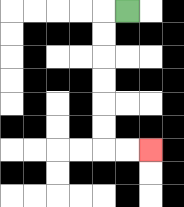{'start': '[5, 0]', 'end': '[6, 6]', 'path_directions': 'L,D,D,D,D,D,D,R,R', 'path_coordinates': '[[5, 0], [4, 0], [4, 1], [4, 2], [4, 3], [4, 4], [4, 5], [4, 6], [5, 6], [6, 6]]'}